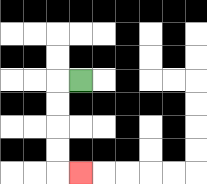{'start': '[3, 3]', 'end': '[3, 7]', 'path_directions': 'L,D,D,D,D,R', 'path_coordinates': '[[3, 3], [2, 3], [2, 4], [2, 5], [2, 6], [2, 7], [3, 7]]'}